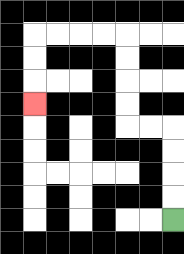{'start': '[7, 9]', 'end': '[1, 4]', 'path_directions': 'U,U,U,U,L,L,U,U,U,U,L,L,L,L,D,D,D', 'path_coordinates': '[[7, 9], [7, 8], [7, 7], [7, 6], [7, 5], [6, 5], [5, 5], [5, 4], [5, 3], [5, 2], [5, 1], [4, 1], [3, 1], [2, 1], [1, 1], [1, 2], [1, 3], [1, 4]]'}